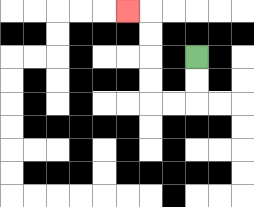{'start': '[8, 2]', 'end': '[5, 0]', 'path_directions': 'D,D,L,L,U,U,U,U,L', 'path_coordinates': '[[8, 2], [8, 3], [8, 4], [7, 4], [6, 4], [6, 3], [6, 2], [6, 1], [6, 0], [5, 0]]'}